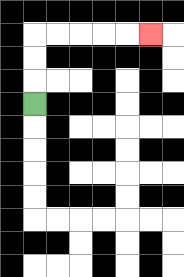{'start': '[1, 4]', 'end': '[6, 1]', 'path_directions': 'U,U,U,R,R,R,R,R', 'path_coordinates': '[[1, 4], [1, 3], [1, 2], [1, 1], [2, 1], [3, 1], [4, 1], [5, 1], [6, 1]]'}